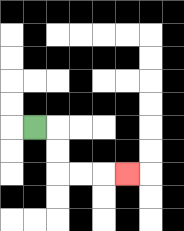{'start': '[1, 5]', 'end': '[5, 7]', 'path_directions': 'R,D,D,R,R,R', 'path_coordinates': '[[1, 5], [2, 5], [2, 6], [2, 7], [3, 7], [4, 7], [5, 7]]'}